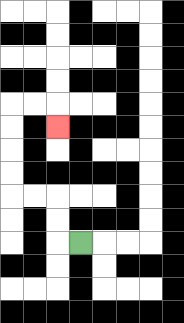{'start': '[3, 10]', 'end': '[2, 5]', 'path_directions': 'L,U,U,L,L,U,U,U,U,R,R,D', 'path_coordinates': '[[3, 10], [2, 10], [2, 9], [2, 8], [1, 8], [0, 8], [0, 7], [0, 6], [0, 5], [0, 4], [1, 4], [2, 4], [2, 5]]'}